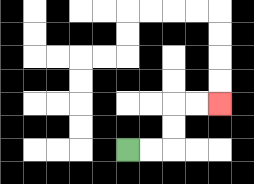{'start': '[5, 6]', 'end': '[9, 4]', 'path_directions': 'R,R,U,U,R,R', 'path_coordinates': '[[5, 6], [6, 6], [7, 6], [7, 5], [7, 4], [8, 4], [9, 4]]'}